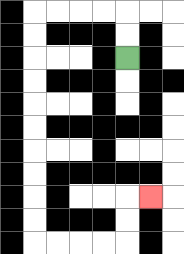{'start': '[5, 2]', 'end': '[6, 8]', 'path_directions': 'U,U,L,L,L,L,D,D,D,D,D,D,D,D,D,D,R,R,R,R,U,U,R', 'path_coordinates': '[[5, 2], [5, 1], [5, 0], [4, 0], [3, 0], [2, 0], [1, 0], [1, 1], [1, 2], [1, 3], [1, 4], [1, 5], [1, 6], [1, 7], [1, 8], [1, 9], [1, 10], [2, 10], [3, 10], [4, 10], [5, 10], [5, 9], [5, 8], [6, 8]]'}